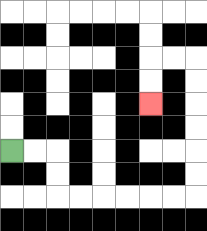{'start': '[0, 6]', 'end': '[6, 4]', 'path_directions': 'R,R,D,D,R,R,R,R,R,R,U,U,U,U,U,U,L,L,D,D', 'path_coordinates': '[[0, 6], [1, 6], [2, 6], [2, 7], [2, 8], [3, 8], [4, 8], [5, 8], [6, 8], [7, 8], [8, 8], [8, 7], [8, 6], [8, 5], [8, 4], [8, 3], [8, 2], [7, 2], [6, 2], [6, 3], [6, 4]]'}